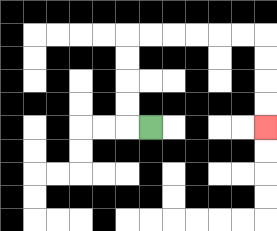{'start': '[6, 5]', 'end': '[11, 5]', 'path_directions': 'L,U,U,U,U,R,R,R,R,R,R,D,D,D,D', 'path_coordinates': '[[6, 5], [5, 5], [5, 4], [5, 3], [5, 2], [5, 1], [6, 1], [7, 1], [8, 1], [9, 1], [10, 1], [11, 1], [11, 2], [11, 3], [11, 4], [11, 5]]'}